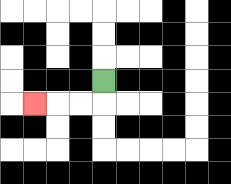{'start': '[4, 3]', 'end': '[1, 4]', 'path_directions': 'D,L,L,L', 'path_coordinates': '[[4, 3], [4, 4], [3, 4], [2, 4], [1, 4]]'}